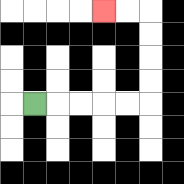{'start': '[1, 4]', 'end': '[4, 0]', 'path_directions': 'R,R,R,R,R,U,U,U,U,L,L', 'path_coordinates': '[[1, 4], [2, 4], [3, 4], [4, 4], [5, 4], [6, 4], [6, 3], [6, 2], [6, 1], [6, 0], [5, 0], [4, 0]]'}